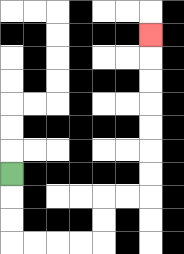{'start': '[0, 7]', 'end': '[6, 1]', 'path_directions': 'D,D,D,R,R,R,R,U,U,R,R,U,U,U,U,U,U,U', 'path_coordinates': '[[0, 7], [0, 8], [0, 9], [0, 10], [1, 10], [2, 10], [3, 10], [4, 10], [4, 9], [4, 8], [5, 8], [6, 8], [6, 7], [6, 6], [6, 5], [6, 4], [6, 3], [6, 2], [6, 1]]'}